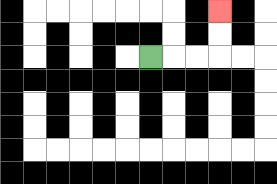{'start': '[6, 2]', 'end': '[9, 0]', 'path_directions': 'R,R,R,U,U', 'path_coordinates': '[[6, 2], [7, 2], [8, 2], [9, 2], [9, 1], [9, 0]]'}